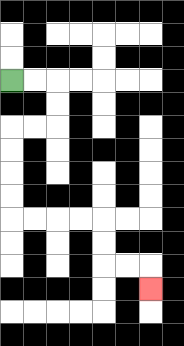{'start': '[0, 3]', 'end': '[6, 12]', 'path_directions': 'R,R,D,D,L,L,D,D,D,D,R,R,R,R,D,D,R,R,D', 'path_coordinates': '[[0, 3], [1, 3], [2, 3], [2, 4], [2, 5], [1, 5], [0, 5], [0, 6], [0, 7], [0, 8], [0, 9], [1, 9], [2, 9], [3, 9], [4, 9], [4, 10], [4, 11], [5, 11], [6, 11], [6, 12]]'}